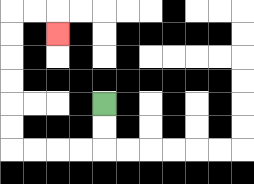{'start': '[4, 4]', 'end': '[2, 1]', 'path_directions': 'D,D,L,L,L,L,U,U,U,U,U,U,R,R,D', 'path_coordinates': '[[4, 4], [4, 5], [4, 6], [3, 6], [2, 6], [1, 6], [0, 6], [0, 5], [0, 4], [0, 3], [0, 2], [0, 1], [0, 0], [1, 0], [2, 0], [2, 1]]'}